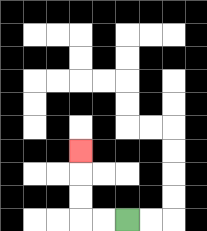{'start': '[5, 9]', 'end': '[3, 6]', 'path_directions': 'L,L,U,U,U', 'path_coordinates': '[[5, 9], [4, 9], [3, 9], [3, 8], [3, 7], [3, 6]]'}